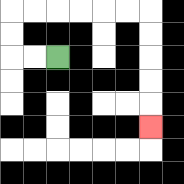{'start': '[2, 2]', 'end': '[6, 5]', 'path_directions': 'L,L,U,U,R,R,R,R,R,R,D,D,D,D,D', 'path_coordinates': '[[2, 2], [1, 2], [0, 2], [0, 1], [0, 0], [1, 0], [2, 0], [3, 0], [4, 0], [5, 0], [6, 0], [6, 1], [6, 2], [6, 3], [6, 4], [6, 5]]'}